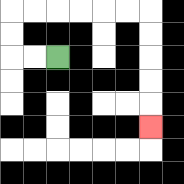{'start': '[2, 2]', 'end': '[6, 5]', 'path_directions': 'L,L,U,U,R,R,R,R,R,R,D,D,D,D,D', 'path_coordinates': '[[2, 2], [1, 2], [0, 2], [0, 1], [0, 0], [1, 0], [2, 0], [3, 0], [4, 0], [5, 0], [6, 0], [6, 1], [6, 2], [6, 3], [6, 4], [6, 5]]'}